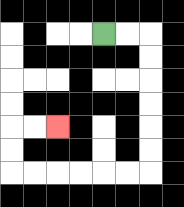{'start': '[4, 1]', 'end': '[2, 5]', 'path_directions': 'R,R,D,D,D,D,D,D,L,L,L,L,L,L,U,U,R,R', 'path_coordinates': '[[4, 1], [5, 1], [6, 1], [6, 2], [6, 3], [6, 4], [6, 5], [6, 6], [6, 7], [5, 7], [4, 7], [3, 7], [2, 7], [1, 7], [0, 7], [0, 6], [0, 5], [1, 5], [2, 5]]'}